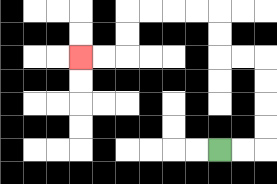{'start': '[9, 6]', 'end': '[3, 2]', 'path_directions': 'R,R,U,U,U,U,L,L,U,U,L,L,L,L,D,D,L,L', 'path_coordinates': '[[9, 6], [10, 6], [11, 6], [11, 5], [11, 4], [11, 3], [11, 2], [10, 2], [9, 2], [9, 1], [9, 0], [8, 0], [7, 0], [6, 0], [5, 0], [5, 1], [5, 2], [4, 2], [3, 2]]'}